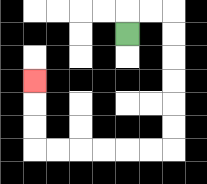{'start': '[5, 1]', 'end': '[1, 3]', 'path_directions': 'U,R,R,D,D,D,D,D,D,L,L,L,L,L,L,U,U,U', 'path_coordinates': '[[5, 1], [5, 0], [6, 0], [7, 0], [7, 1], [7, 2], [7, 3], [7, 4], [7, 5], [7, 6], [6, 6], [5, 6], [4, 6], [3, 6], [2, 6], [1, 6], [1, 5], [1, 4], [1, 3]]'}